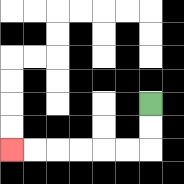{'start': '[6, 4]', 'end': '[0, 6]', 'path_directions': 'D,D,L,L,L,L,L,L', 'path_coordinates': '[[6, 4], [6, 5], [6, 6], [5, 6], [4, 6], [3, 6], [2, 6], [1, 6], [0, 6]]'}